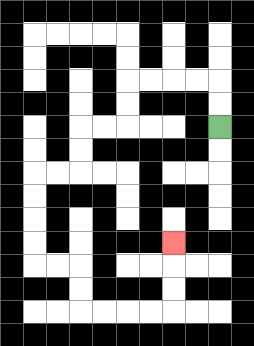{'start': '[9, 5]', 'end': '[7, 10]', 'path_directions': 'U,U,L,L,L,L,D,D,L,L,D,D,L,L,D,D,D,D,R,R,D,D,R,R,R,R,U,U,U', 'path_coordinates': '[[9, 5], [9, 4], [9, 3], [8, 3], [7, 3], [6, 3], [5, 3], [5, 4], [5, 5], [4, 5], [3, 5], [3, 6], [3, 7], [2, 7], [1, 7], [1, 8], [1, 9], [1, 10], [1, 11], [2, 11], [3, 11], [3, 12], [3, 13], [4, 13], [5, 13], [6, 13], [7, 13], [7, 12], [7, 11], [7, 10]]'}